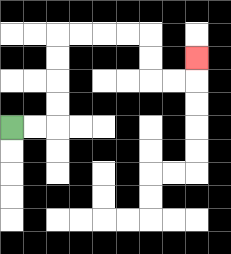{'start': '[0, 5]', 'end': '[8, 2]', 'path_directions': 'R,R,U,U,U,U,R,R,R,R,D,D,R,R,U', 'path_coordinates': '[[0, 5], [1, 5], [2, 5], [2, 4], [2, 3], [2, 2], [2, 1], [3, 1], [4, 1], [5, 1], [6, 1], [6, 2], [6, 3], [7, 3], [8, 3], [8, 2]]'}